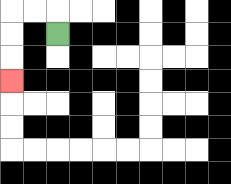{'start': '[2, 1]', 'end': '[0, 3]', 'path_directions': 'U,L,L,D,D,D', 'path_coordinates': '[[2, 1], [2, 0], [1, 0], [0, 0], [0, 1], [0, 2], [0, 3]]'}